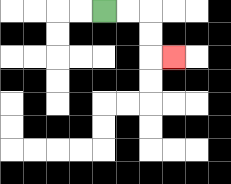{'start': '[4, 0]', 'end': '[7, 2]', 'path_directions': 'R,R,D,D,R', 'path_coordinates': '[[4, 0], [5, 0], [6, 0], [6, 1], [6, 2], [7, 2]]'}